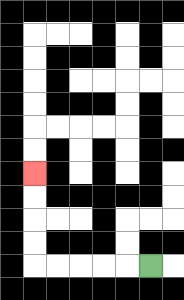{'start': '[6, 11]', 'end': '[1, 7]', 'path_directions': 'L,L,L,L,L,U,U,U,U', 'path_coordinates': '[[6, 11], [5, 11], [4, 11], [3, 11], [2, 11], [1, 11], [1, 10], [1, 9], [1, 8], [1, 7]]'}